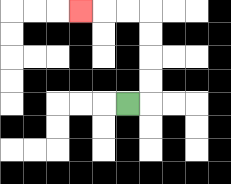{'start': '[5, 4]', 'end': '[3, 0]', 'path_directions': 'R,U,U,U,U,L,L,L', 'path_coordinates': '[[5, 4], [6, 4], [6, 3], [6, 2], [6, 1], [6, 0], [5, 0], [4, 0], [3, 0]]'}